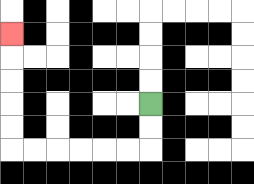{'start': '[6, 4]', 'end': '[0, 1]', 'path_directions': 'D,D,L,L,L,L,L,L,U,U,U,U,U', 'path_coordinates': '[[6, 4], [6, 5], [6, 6], [5, 6], [4, 6], [3, 6], [2, 6], [1, 6], [0, 6], [0, 5], [0, 4], [0, 3], [0, 2], [0, 1]]'}